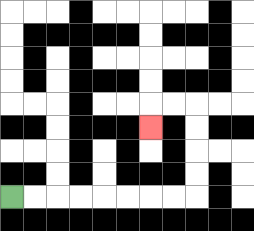{'start': '[0, 8]', 'end': '[6, 5]', 'path_directions': 'R,R,R,R,R,R,R,R,U,U,U,U,L,L,D', 'path_coordinates': '[[0, 8], [1, 8], [2, 8], [3, 8], [4, 8], [5, 8], [6, 8], [7, 8], [8, 8], [8, 7], [8, 6], [8, 5], [8, 4], [7, 4], [6, 4], [6, 5]]'}